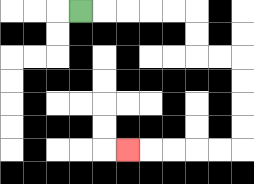{'start': '[3, 0]', 'end': '[5, 6]', 'path_directions': 'R,R,R,R,R,D,D,R,R,D,D,D,D,L,L,L,L,L', 'path_coordinates': '[[3, 0], [4, 0], [5, 0], [6, 0], [7, 0], [8, 0], [8, 1], [8, 2], [9, 2], [10, 2], [10, 3], [10, 4], [10, 5], [10, 6], [9, 6], [8, 6], [7, 6], [6, 6], [5, 6]]'}